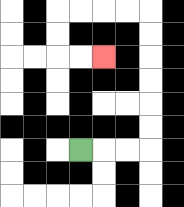{'start': '[3, 6]', 'end': '[4, 2]', 'path_directions': 'R,R,R,U,U,U,U,U,U,L,L,L,L,D,D,R,R', 'path_coordinates': '[[3, 6], [4, 6], [5, 6], [6, 6], [6, 5], [6, 4], [6, 3], [6, 2], [6, 1], [6, 0], [5, 0], [4, 0], [3, 0], [2, 0], [2, 1], [2, 2], [3, 2], [4, 2]]'}